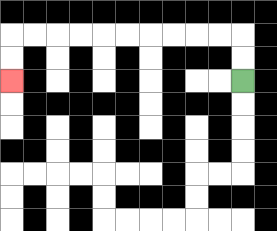{'start': '[10, 3]', 'end': '[0, 3]', 'path_directions': 'U,U,L,L,L,L,L,L,L,L,L,L,D,D', 'path_coordinates': '[[10, 3], [10, 2], [10, 1], [9, 1], [8, 1], [7, 1], [6, 1], [5, 1], [4, 1], [3, 1], [2, 1], [1, 1], [0, 1], [0, 2], [0, 3]]'}